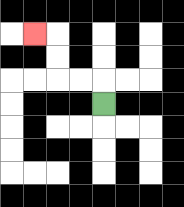{'start': '[4, 4]', 'end': '[1, 1]', 'path_directions': 'U,L,L,U,U,L', 'path_coordinates': '[[4, 4], [4, 3], [3, 3], [2, 3], [2, 2], [2, 1], [1, 1]]'}